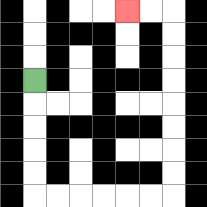{'start': '[1, 3]', 'end': '[5, 0]', 'path_directions': 'D,D,D,D,D,R,R,R,R,R,R,U,U,U,U,U,U,U,U,L,L', 'path_coordinates': '[[1, 3], [1, 4], [1, 5], [1, 6], [1, 7], [1, 8], [2, 8], [3, 8], [4, 8], [5, 8], [6, 8], [7, 8], [7, 7], [7, 6], [7, 5], [7, 4], [7, 3], [7, 2], [7, 1], [7, 0], [6, 0], [5, 0]]'}